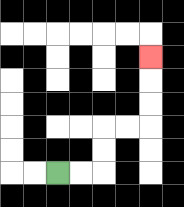{'start': '[2, 7]', 'end': '[6, 2]', 'path_directions': 'R,R,U,U,R,R,U,U,U', 'path_coordinates': '[[2, 7], [3, 7], [4, 7], [4, 6], [4, 5], [5, 5], [6, 5], [6, 4], [6, 3], [6, 2]]'}